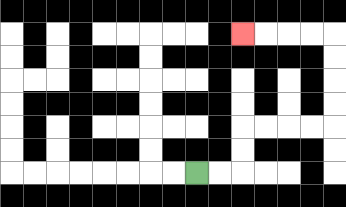{'start': '[8, 7]', 'end': '[10, 1]', 'path_directions': 'R,R,U,U,R,R,R,R,U,U,U,U,L,L,L,L', 'path_coordinates': '[[8, 7], [9, 7], [10, 7], [10, 6], [10, 5], [11, 5], [12, 5], [13, 5], [14, 5], [14, 4], [14, 3], [14, 2], [14, 1], [13, 1], [12, 1], [11, 1], [10, 1]]'}